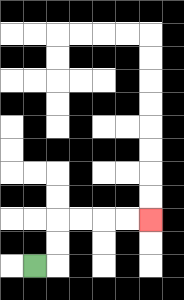{'start': '[1, 11]', 'end': '[6, 9]', 'path_directions': 'R,U,U,R,R,R,R', 'path_coordinates': '[[1, 11], [2, 11], [2, 10], [2, 9], [3, 9], [4, 9], [5, 9], [6, 9]]'}